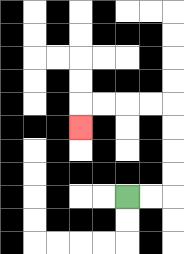{'start': '[5, 8]', 'end': '[3, 5]', 'path_directions': 'R,R,U,U,U,U,L,L,L,L,D', 'path_coordinates': '[[5, 8], [6, 8], [7, 8], [7, 7], [7, 6], [7, 5], [7, 4], [6, 4], [5, 4], [4, 4], [3, 4], [3, 5]]'}